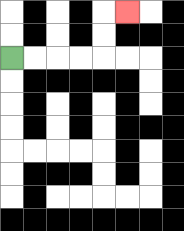{'start': '[0, 2]', 'end': '[5, 0]', 'path_directions': 'R,R,R,R,U,U,R', 'path_coordinates': '[[0, 2], [1, 2], [2, 2], [3, 2], [4, 2], [4, 1], [4, 0], [5, 0]]'}